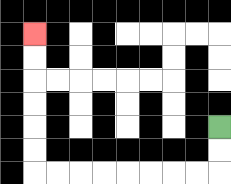{'start': '[9, 5]', 'end': '[1, 1]', 'path_directions': 'D,D,L,L,L,L,L,L,L,L,U,U,U,U,U,U', 'path_coordinates': '[[9, 5], [9, 6], [9, 7], [8, 7], [7, 7], [6, 7], [5, 7], [4, 7], [3, 7], [2, 7], [1, 7], [1, 6], [1, 5], [1, 4], [1, 3], [1, 2], [1, 1]]'}